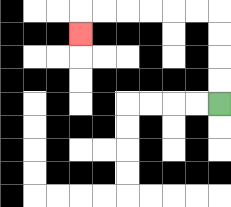{'start': '[9, 4]', 'end': '[3, 1]', 'path_directions': 'U,U,U,U,L,L,L,L,L,L,D', 'path_coordinates': '[[9, 4], [9, 3], [9, 2], [9, 1], [9, 0], [8, 0], [7, 0], [6, 0], [5, 0], [4, 0], [3, 0], [3, 1]]'}